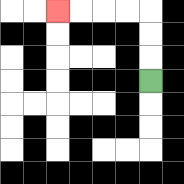{'start': '[6, 3]', 'end': '[2, 0]', 'path_directions': 'U,U,U,L,L,L,L', 'path_coordinates': '[[6, 3], [6, 2], [6, 1], [6, 0], [5, 0], [4, 0], [3, 0], [2, 0]]'}